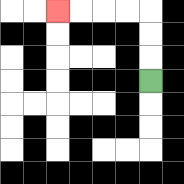{'start': '[6, 3]', 'end': '[2, 0]', 'path_directions': 'U,U,U,L,L,L,L', 'path_coordinates': '[[6, 3], [6, 2], [6, 1], [6, 0], [5, 0], [4, 0], [3, 0], [2, 0]]'}